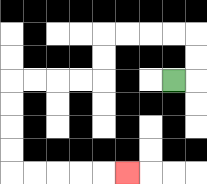{'start': '[7, 3]', 'end': '[5, 7]', 'path_directions': 'R,U,U,L,L,L,L,D,D,L,L,L,L,D,D,D,D,R,R,R,R,R', 'path_coordinates': '[[7, 3], [8, 3], [8, 2], [8, 1], [7, 1], [6, 1], [5, 1], [4, 1], [4, 2], [4, 3], [3, 3], [2, 3], [1, 3], [0, 3], [0, 4], [0, 5], [0, 6], [0, 7], [1, 7], [2, 7], [3, 7], [4, 7], [5, 7]]'}